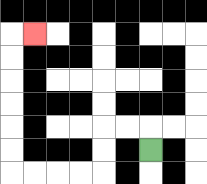{'start': '[6, 6]', 'end': '[1, 1]', 'path_directions': 'U,L,L,D,D,L,L,L,L,U,U,U,U,U,U,R', 'path_coordinates': '[[6, 6], [6, 5], [5, 5], [4, 5], [4, 6], [4, 7], [3, 7], [2, 7], [1, 7], [0, 7], [0, 6], [0, 5], [0, 4], [0, 3], [0, 2], [0, 1], [1, 1]]'}